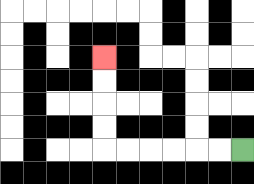{'start': '[10, 6]', 'end': '[4, 2]', 'path_directions': 'L,L,L,L,L,L,U,U,U,U', 'path_coordinates': '[[10, 6], [9, 6], [8, 6], [7, 6], [6, 6], [5, 6], [4, 6], [4, 5], [4, 4], [4, 3], [4, 2]]'}